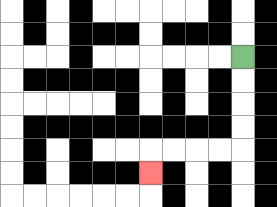{'start': '[10, 2]', 'end': '[6, 7]', 'path_directions': 'D,D,D,D,L,L,L,L,D', 'path_coordinates': '[[10, 2], [10, 3], [10, 4], [10, 5], [10, 6], [9, 6], [8, 6], [7, 6], [6, 6], [6, 7]]'}